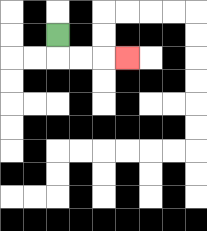{'start': '[2, 1]', 'end': '[5, 2]', 'path_directions': 'D,R,R,R', 'path_coordinates': '[[2, 1], [2, 2], [3, 2], [4, 2], [5, 2]]'}